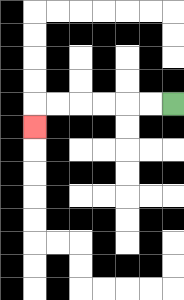{'start': '[7, 4]', 'end': '[1, 5]', 'path_directions': 'L,L,L,L,L,L,D', 'path_coordinates': '[[7, 4], [6, 4], [5, 4], [4, 4], [3, 4], [2, 4], [1, 4], [1, 5]]'}